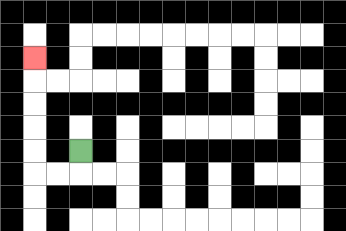{'start': '[3, 6]', 'end': '[1, 2]', 'path_directions': 'D,L,L,U,U,U,U,U', 'path_coordinates': '[[3, 6], [3, 7], [2, 7], [1, 7], [1, 6], [1, 5], [1, 4], [1, 3], [1, 2]]'}